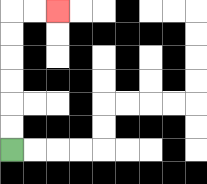{'start': '[0, 6]', 'end': '[2, 0]', 'path_directions': 'U,U,U,U,U,U,R,R', 'path_coordinates': '[[0, 6], [0, 5], [0, 4], [0, 3], [0, 2], [0, 1], [0, 0], [1, 0], [2, 0]]'}